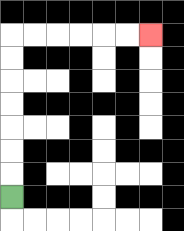{'start': '[0, 8]', 'end': '[6, 1]', 'path_directions': 'U,U,U,U,U,U,U,R,R,R,R,R,R', 'path_coordinates': '[[0, 8], [0, 7], [0, 6], [0, 5], [0, 4], [0, 3], [0, 2], [0, 1], [1, 1], [2, 1], [3, 1], [4, 1], [5, 1], [6, 1]]'}